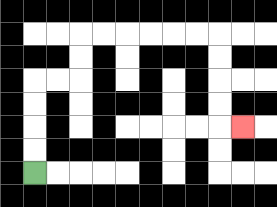{'start': '[1, 7]', 'end': '[10, 5]', 'path_directions': 'U,U,U,U,R,R,U,U,R,R,R,R,R,R,D,D,D,D,R', 'path_coordinates': '[[1, 7], [1, 6], [1, 5], [1, 4], [1, 3], [2, 3], [3, 3], [3, 2], [3, 1], [4, 1], [5, 1], [6, 1], [7, 1], [8, 1], [9, 1], [9, 2], [9, 3], [9, 4], [9, 5], [10, 5]]'}